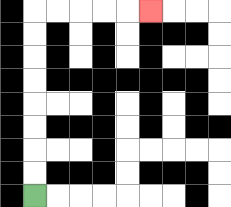{'start': '[1, 8]', 'end': '[6, 0]', 'path_directions': 'U,U,U,U,U,U,U,U,R,R,R,R,R', 'path_coordinates': '[[1, 8], [1, 7], [1, 6], [1, 5], [1, 4], [1, 3], [1, 2], [1, 1], [1, 0], [2, 0], [3, 0], [4, 0], [5, 0], [6, 0]]'}